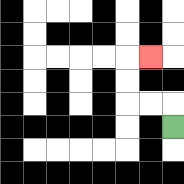{'start': '[7, 5]', 'end': '[6, 2]', 'path_directions': 'U,L,L,U,U,R', 'path_coordinates': '[[7, 5], [7, 4], [6, 4], [5, 4], [5, 3], [5, 2], [6, 2]]'}